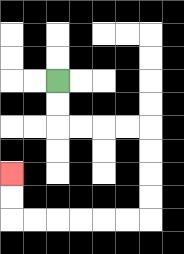{'start': '[2, 3]', 'end': '[0, 7]', 'path_directions': 'D,D,R,R,R,R,D,D,D,D,L,L,L,L,L,L,U,U', 'path_coordinates': '[[2, 3], [2, 4], [2, 5], [3, 5], [4, 5], [5, 5], [6, 5], [6, 6], [6, 7], [6, 8], [6, 9], [5, 9], [4, 9], [3, 9], [2, 9], [1, 9], [0, 9], [0, 8], [0, 7]]'}